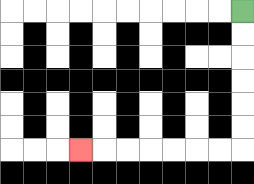{'start': '[10, 0]', 'end': '[3, 6]', 'path_directions': 'D,D,D,D,D,D,L,L,L,L,L,L,L', 'path_coordinates': '[[10, 0], [10, 1], [10, 2], [10, 3], [10, 4], [10, 5], [10, 6], [9, 6], [8, 6], [7, 6], [6, 6], [5, 6], [4, 6], [3, 6]]'}